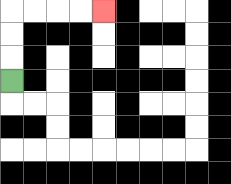{'start': '[0, 3]', 'end': '[4, 0]', 'path_directions': 'U,U,U,R,R,R,R', 'path_coordinates': '[[0, 3], [0, 2], [0, 1], [0, 0], [1, 0], [2, 0], [3, 0], [4, 0]]'}